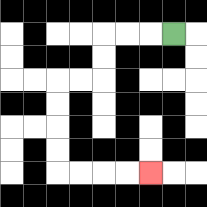{'start': '[7, 1]', 'end': '[6, 7]', 'path_directions': 'L,L,L,D,D,L,L,D,D,D,D,R,R,R,R', 'path_coordinates': '[[7, 1], [6, 1], [5, 1], [4, 1], [4, 2], [4, 3], [3, 3], [2, 3], [2, 4], [2, 5], [2, 6], [2, 7], [3, 7], [4, 7], [5, 7], [6, 7]]'}